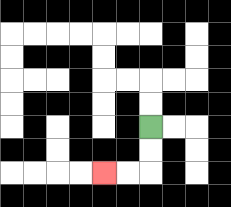{'start': '[6, 5]', 'end': '[4, 7]', 'path_directions': 'D,D,L,L', 'path_coordinates': '[[6, 5], [6, 6], [6, 7], [5, 7], [4, 7]]'}